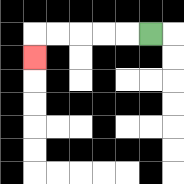{'start': '[6, 1]', 'end': '[1, 2]', 'path_directions': 'L,L,L,L,L,D', 'path_coordinates': '[[6, 1], [5, 1], [4, 1], [3, 1], [2, 1], [1, 1], [1, 2]]'}